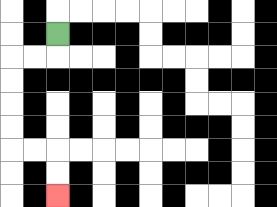{'start': '[2, 1]', 'end': '[2, 8]', 'path_directions': 'D,L,L,D,D,D,D,R,R,D,D', 'path_coordinates': '[[2, 1], [2, 2], [1, 2], [0, 2], [0, 3], [0, 4], [0, 5], [0, 6], [1, 6], [2, 6], [2, 7], [2, 8]]'}